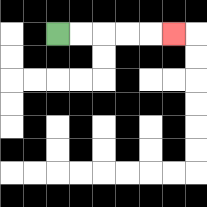{'start': '[2, 1]', 'end': '[7, 1]', 'path_directions': 'R,R,R,R,R', 'path_coordinates': '[[2, 1], [3, 1], [4, 1], [5, 1], [6, 1], [7, 1]]'}